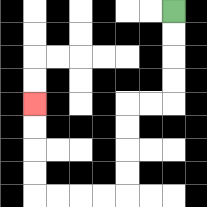{'start': '[7, 0]', 'end': '[1, 4]', 'path_directions': 'D,D,D,D,L,L,D,D,D,D,L,L,L,L,U,U,U,U', 'path_coordinates': '[[7, 0], [7, 1], [7, 2], [7, 3], [7, 4], [6, 4], [5, 4], [5, 5], [5, 6], [5, 7], [5, 8], [4, 8], [3, 8], [2, 8], [1, 8], [1, 7], [1, 6], [1, 5], [1, 4]]'}